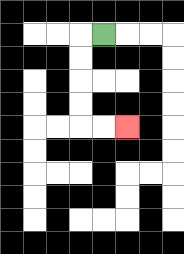{'start': '[4, 1]', 'end': '[5, 5]', 'path_directions': 'L,D,D,D,D,R,R', 'path_coordinates': '[[4, 1], [3, 1], [3, 2], [3, 3], [3, 4], [3, 5], [4, 5], [5, 5]]'}